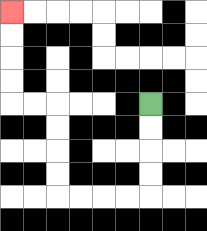{'start': '[6, 4]', 'end': '[0, 0]', 'path_directions': 'D,D,D,D,L,L,L,L,U,U,U,U,L,L,U,U,U,U', 'path_coordinates': '[[6, 4], [6, 5], [6, 6], [6, 7], [6, 8], [5, 8], [4, 8], [3, 8], [2, 8], [2, 7], [2, 6], [2, 5], [2, 4], [1, 4], [0, 4], [0, 3], [0, 2], [0, 1], [0, 0]]'}